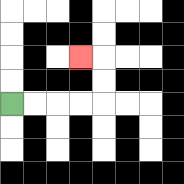{'start': '[0, 4]', 'end': '[3, 2]', 'path_directions': 'R,R,R,R,U,U,L', 'path_coordinates': '[[0, 4], [1, 4], [2, 4], [3, 4], [4, 4], [4, 3], [4, 2], [3, 2]]'}